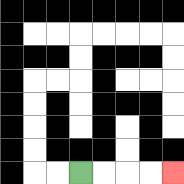{'start': '[3, 7]', 'end': '[7, 7]', 'path_directions': 'R,R,R,R', 'path_coordinates': '[[3, 7], [4, 7], [5, 7], [6, 7], [7, 7]]'}